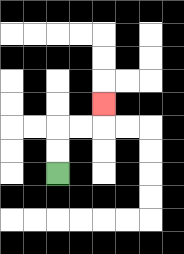{'start': '[2, 7]', 'end': '[4, 4]', 'path_directions': 'U,U,R,R,U', 'path_coordinates': '[[2, 7], [2, 6], [2, 5], [3, 5], [4, 5], [4, 4]]'}